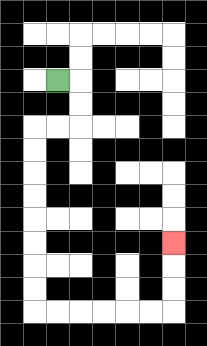{'start': '[2, 3]', 'end': '[7, 10]', 'path_directions': 'R,D,D,L,L,D,D,D,D,D,D,D,D,R,R,R,R,R,R,U,U,U', 'path_coordinates': '[[2, 3], [3, 3], [3, 4], [3, 5], [2, 5], [1, 5], [1, 6], [1, 7], [1, 8], [1, 9], [1, 10], [1, 11], [1, 12], [1, 13], [2, 13], [3, 13], [4, 13], [5, 13], [6, 13], [7, 13], [7, 12], [7, 11], [7, 10]]'}